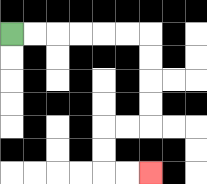{'start': '[0, 1]', 'end': '[6, 7]', 'path_directions': 'R,R,R,R,R,R,D,D,D,D,L,L,D,D,R,R', 'path_coordinates': '[[0, 1], [1, 1], [2, 1], [3, 1], [4, 1], [5, 1], [6, 1], [6, 2], [6, 3], [6, 4], [6, 5], [5, 5], [4, 5], [4, 6], [4, 7], [5, 7], [6, 7]]'}